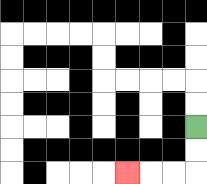{'start': '[8, 5]', 'end': '[5, 7]', 'path_directions': 'D,D,L,L,L', 'path_coordinates': '[[8, 5], [8, 6], [8, 7], [7, 7], [6, 7], [5, 7]]'}